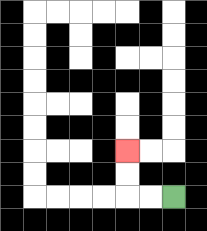{'start': '[7, 8]', 'end': '[5, 6]', 'path_directions': 'L,L,U,U', 'path_coordinates': '[[7, 8], [6, 8], [5, 8], [5, 7], [5, 6]]'}